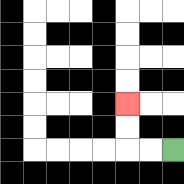{'start': '[7, 6]', 'end': '[5, 4]', 'path_directions': 'L,L,U,U', 'path_coordinates': '[[7, 6], [6, 6], [5, 6], [5, 5], [5, 4]]'}